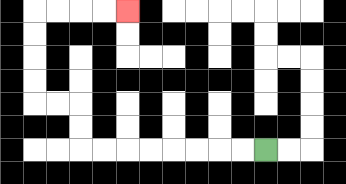{'start': '[11, 6]', 'end': '[5, 0]', 'path_directions': 'L,L,L,L,L,L,L,L,U,U,L,L,U,U,U,U,R,R,R,R', 'path_coordinates': '[[11, 6], [10, 6], [9, 6], [8, 6], [7, 6], [6, 6], [5, 6], [4, 6], [3, 6], [3, 5], [3, 4], [2, 4], [1, 4], [1, 3], [1, 2], [1, 1], [1, 0], [2, 0], [3, 0], [4, 0], [5, 0]]'}